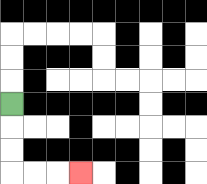{'start': '[0, 4]', 'end': '[3, 7]', 'path_directions': 'D,D,D,R,R,R', 'path_coordinates': '[[0, 4], [0, 5], [0, 6], [0, 7], [1, 7], [2, 7], [3, 7]]'}